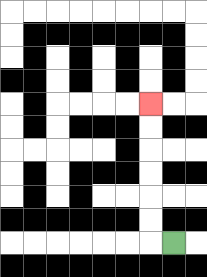{'start': '[7, 10]', 'end': '[6, 4]', 'path_directions': 'L,U,U,U,U,U,U', 'path_coordinates': '[[7, 10], [6, 10], [6, 9], [6, 8], [6, 7], [6, 6], [6, 5], [6, 4]]'}